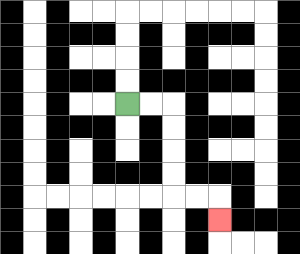{'start': '[5, 4]', 'end': '[9, 9]', 'path_directions': 'R,R,D,D,D,D,R,R,D', 'path_coordinates': '[[5, 4], [6, 4], [7, 4], [7, 5], [7, 6], [7, 7], [7, 8], [8, 8], [9, 8], [9, 9]]'}